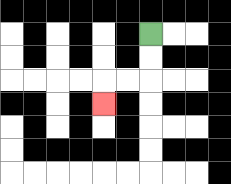{'start': '[6, 1]', 'end': '[4, 4]', 'path_directions': 'D,D,L,L,D', 'path_coordinates': '[[6, 1], [6, 2], [6, 3], [5, 3], [4, 3], [4, 4]]'}